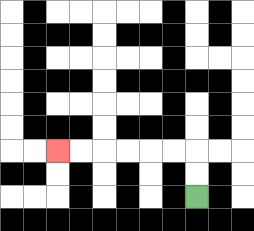{'start': '[8, 8]', 'end': '[2, 6]', 'path_directions': 'U,U,L,L,L,L,L,L', 'path_coordinates': '[[8, 8], [8, 7], [8, 6], [7, 6], [6, 6], [5, 6], [4, 6], [3, 6], [2, 6]]'}